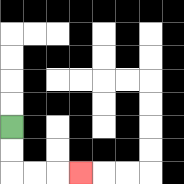{'start': '[0, 5]', 'end': '[3, 7]', 'path_directions': 'D,D,R,R,R', 'path_coordinates': '[[0, 5], [0, 6], [0, 7], [1, 7], [2, 7], [3, 7]]'}